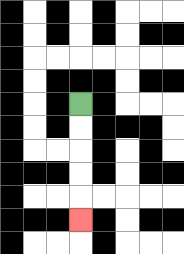{'start': '[3, 4]', 'end': '[3, 9]', 'path_directions': 'D,D,D,D,D', 'path_coordinates': '[[3, 4], [3, 5], [3, 6], [3, 7], [3, 8], [3, 9]]'}